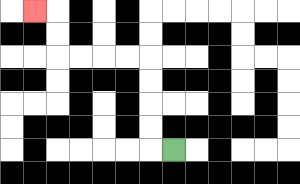{'start': '[7, 6]', 'end': '[1, 0]', 'path_directions': 'L,U,U,U,U,L,L,L,L,U,U,L', 'path_coordinates': '[[7, 6], [6, 6], [6, 5], [6, 4], [6, 3], [6, 2], [5, 2], [4, 2], [3, 2], [2, 2], [2, 1], [2, 0], [1, 0]]'}